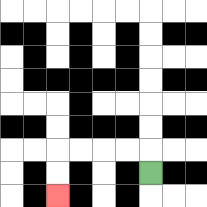{'start': '[6, 7]', 'end': '[2, 8]', 'path_directions': 'U,L,L,L,L,D,D', 'path_coordinates': '[[6, 7], [6, 6], [5, 6], [4, 6], [3, 6], [2, 6], [2, 7], [2, 8]]'}